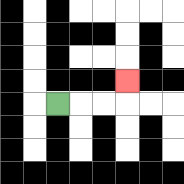{'start': '[2, 4]', 'end': '[5, 3]', 'path_directions': 'R,R,R,U', 'path_coordinates': '[[2, 4], [3, 4], [4, 4], [5, 4], [5, 3]]'}